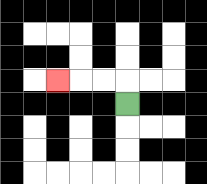{'start': '[5, 4]', 'end': '[2, 3]', 'path_directions': 'U,L,L,L', 'path_coordinates': '[[5, 4], [5, 3], [4, 3], [3, 3], [2, 3]]'}